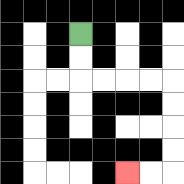{'start': '[3, 1]', 'end': '[5, 7]', 'path_directions': 'D,D,R,R,R,R,D,D,D,D,L,L', 'path_coordinates': '[[3, 1], [3, 2], [3, 3], [4, 3], [5, 3], [6, 3], [7, 3], [7, 4], [7, 5], [7, 6], [7, 7], [6, 7], [5, 7]]'}